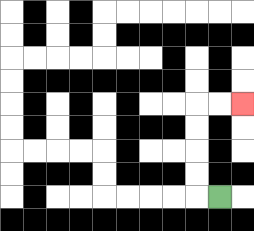{'start': '[9, 8]', 'end': '[10, 4]', 'path_directions': 'L,U,U,U,U,R,R', 'path_coordinates': '[[9, 8], [8, 8], [8, 7], [8, 6], [8, 5], [8, 4], [9, 4], [10, 4]]'}